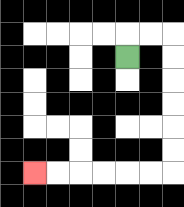{'start': '[5, 2]', 'end': '[1, 7]', 'path_directions': 'U,R,R,D,D,D,D,D,D,L,L,L,L,L,L', 'path_coordinates': '[[5, 2], [5, 1], [6, 1], [7, 1], [7, 2], [7, 3], [7, 4], [7, 5], [7, 6], [7, 7], [6, 7], [5, 7], [4, 7], [3, 7], [2, 7], [1, 7]]'}